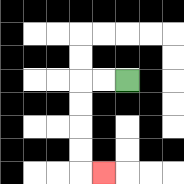{'start': '[5, 3]', 'end': '[4, 7]', 'path_directions': 'L,L,D,D,D,D,R', 'path_coordinates': '[[5, 3], [4, 3], [3, 3], [3, 4], [3, 5], [3, 6], [3, 7], [4, 7]]'}